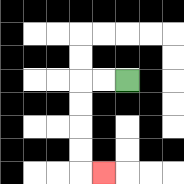{'start': '[5, 3]', 'end': '[4, 7]', 'path_directions': 'L,L,D,D,D,D,R', 'path_coordinates': '[[5, 3], [4, 3], [3, 3], [3, 4], [3, 5], [3, 6], [3, 7], [4, 7]]'}